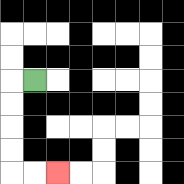{'start': '[1, 3]', 'end': '[2, 7]', 'path_directions': 'L,D,D,D,D,R,R', 'path_coordinates': '[[1, 3], [0, 3], [0, 4], [0, 5], [0, 6], [0, 7], [1, 7], [2, 7]]'}